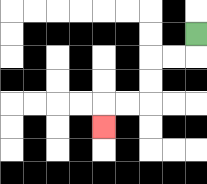{'start': '[8, 1]', 'end': '[4, 5]', 'path_directions': 'D,L,L,D,D,L,L,D', 'path_coordinates': '[[8, 1], [8, 2], [7, 2], [6, 2], [6, 3], [6, 4], [5, 4], [4, 4], [4, 5]]'}